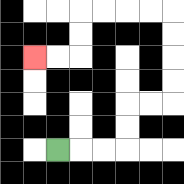{'start': '[2, 6]', 'end': '[1, 2]', 'path_directions': 'R,R,R,U,U,R,R,U,U,U,U,L,L,L,L,D,D,L,L', 'path_coordinates': '[[2, 6], [3, 6], [4, 6], [5, 6], [5, 5], [5, 4], [6, 4], [7, 4], [7, 3], [7, 2], [7, 1], [7, 0], [6, 0], [5, 0], [4, 0], [3, 0], [3, 1], [3, 2], [2, 2], [1, 2]]'}